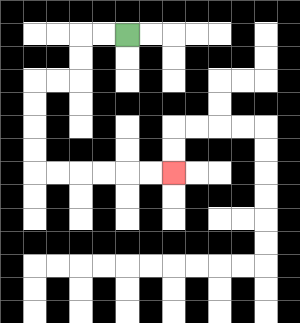{'start': '[5, 1]', 'end': '[7, 7]', 'path_directions': 'L,L,D,D,L,L,D,D,D,D,R,R,R,R,R,R', 'path_coordinates': '[[5, 1], [4, 1], [3, 1], [3, 2], [3, 3], [2, 3], [1, 3], [1, 4], [1, 5], [1, 6], [1, 7], [2, 7], [3, 7], [4, 7], [5, 7], [6, 7], [7, 7]]'}